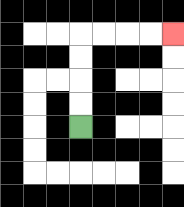{'start': '[3, 5]', 'end': '[7, 1]', 'path_directions': 'U,U,U,U,R,R,R,R', 'path_coordinates': '[[3, 5], [3, 4], [3, 3], [3, 2], [3, 1], [4, 1], [5, 1], [6, 1], [7, 1]]'}